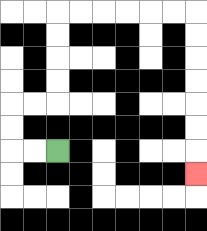{'start': '[2, 6]', 'end': '[8, 7]', 'path_directions': 'L,L,U,U,R,R,U,U,U,U,R,R,R,R,R,R,D,D,D,D,D,D,D', 'path_coordinates': '[[2, 6], [1, 6], [0, 6], [0, 5], [0, 4], [1, 4], [2, 4], [2, 3], [2, 2], [2, 1], [2, 0], [3, 0], [4, 0], [5, 0], [6, 0], [7, 0], [8, 0], [8, 1], [8, 2], [8, 3], [8, 4], [8, 5], [8, 6], [8, 7]]'}